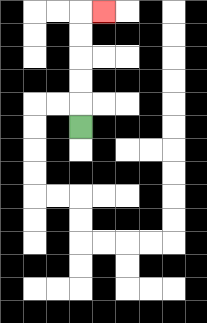{'start': '[3, 5]', 'end': '[4, 0]', 'path_directions': 'U,U,U,U,U,R', 'path_coordinates': '[[3, 5], [3, 4], [3, 3], [3, 2], [3, 1], [3, 0], [4, 0]]'}